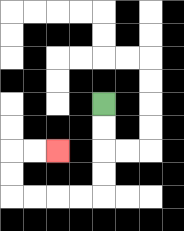{'start': '[4, 4]', 'end': '[2, 6]', 'path_directions': 'D,D,D,D,L,L,L,L,U,U,R,R', 'path_coordinates': '[[4, 4], [4, 5], [4, 6], [4, 7], [4, 8], [3, 8], [2, 8], [1, 8], [0, 8], [0, 7], [0, 6], [1, 6], [2, 6]]'}